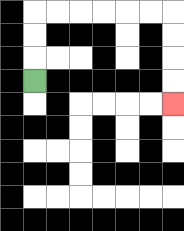{'start': '[1, 3]', 'end': '[7, 4]', 'path_directions': 'U,U,U,R,R,R,R,R,R,D,D,D,D', 'path_coordinates': '[[1, 3], [1, 2], [1, 1], [1, 0], [2, 0], [3, 0], [4, 0], [5, 0], [6, 0], [7, 0], [7, 1], [7, 2], [7, 3], [7, 4]]'}